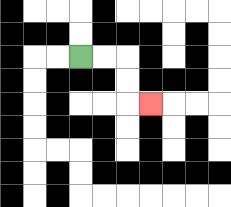{'start': '[3, 2]', 'end': '[6, 4]', 'path_directions': 'R,R,D,D,R', 'path_coordinates': '[[3, 2], [4, 2], [5, 2], [5, 3], [5, 4], [6, 4]]'}